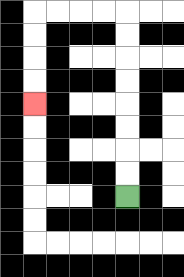{'start': '[5, 8]', 'end': '[1, 4]', 'path_directions': 'U,U,U,U,U,U,U,U,L,L,L,L,D,D,D,D', 'path_coordinates': '[[5, 8], [5, 7], [5, 6], [5, 5], [5, 4], [5, 3], [5, 2], [5, 1], [5, 0], [4, 0], [3, 0], [2, 0], [1, 0], [1, 1], [1, 2], [1, 3], [1, 4]]'}